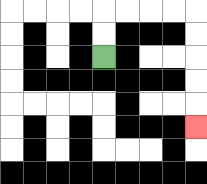{'start': '[4, 2]', 'end': '[8, 5]', 'path_directions': 'U,U,R,R,R,R,D,D,D,D,D', 'path_coordinates': '[[4, 2], [4, 1], [4, 0], [5, 0], [6, 0], [7, 0], [8, 0], [8, 1], [8, 2], [8, 3], [8, 4], [8, 5]]'}